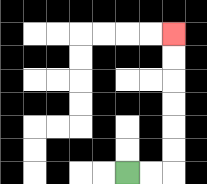{'start': '[5, 7]', 'end': '[7, 1]', 'path_directions': 'R,R,U,U,U,U,U,U', 'path_coordinates': '[[5, 7], [6, 7], [7, 7], [7, 6], [7, 5], [7, 4], [7, 3], [7, 2], [7, 1]]'}